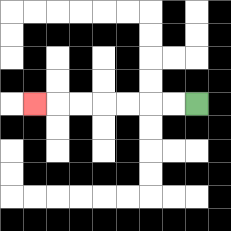{'start': '[8, 4]', 'end': '[1, 4]', 'path_directions': 'L,L,L,L,L,L,L', 'path_coordinates': '[[8, 4], [7, 4], [6, 4], [5, 4], [4, 4], [3, 4], [2, 4], [1, 4]]'}